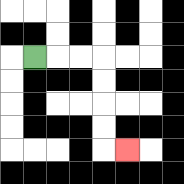{'start': '[1, 2]', 'end': '[5, 6]', 'path_directions': 'R,R,R,D,D,D,D,R', 'path_coordinates': '[[1, 2], [2, 2], [3, 2], [4, 2], [4, 3], [4, 4], [4, 5], [4, 6], [5, 6]]'}